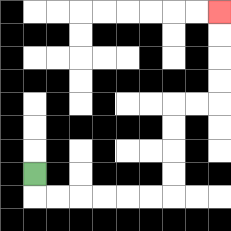{'start': '[1, 7]', 'end': '[9, 0]', 'path_directions': 'D,R,R,R,R,R,R,U,U,U,U,R,R,U,U,U,U', 'path_coordinates': '[[1, 7], [1, 8], [2, 8], [3, 8], [4, 8], [5, 8], [6, 8], [7, 8], [7, 7], [7, 6], [7, 5], [7, 4], [8, 4], [9, 4], [9, 3], [9, 2], [9, 1], [9, 0]]'}